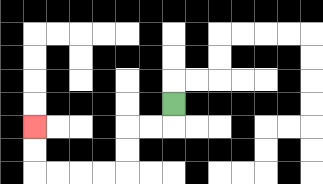{'start': '[7, 4]', 'end': '[1, 5]', 'path_directions': 'D,L,L,D,D,L,L,L,L,U,U', 'path_coordinates': '[[7, 4], [7, 5], [6, 5], [5, 5], [5, 6], [5, 7], [4, 7], [3, 7], [2, 7], [1, 7], [1, 6], [1, 5]]'}